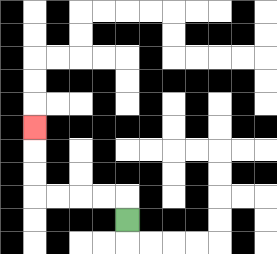{'start': '[5, 9]', 'end': '[1, 5]', 'path_directions': 'U,L,L,L,L,U,U,U', 'path_coordinates': '[[5, 9], [5, 8], [4, 8], [3, 8], [2, 8], [1, 8], [1, 7], [1, 6], [1, 5]]'}